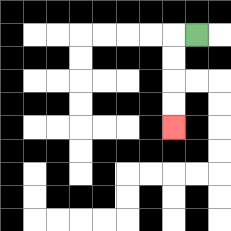{'start': '[8, 1]', 'end': '[7, 5]', 'path_directions': 'L,D,D,D,D', 'path_coordinates': '[[8, 1], [7, 1], [7, 2], [7, 3], [7, 4], [7, 5]]'}